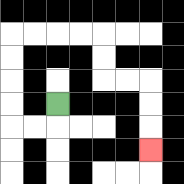{'start': '[2, 4]', 'end': '[6, 6]', 'path_directions': 'D,L,L,U,U,U,U,R,R,R,R,D,D,R,R,D,D,D', 'path_coordinates': '[[2, 4], [2, 5], [1, 5], [0, 5], [0, 4], [0, 3], [0, 2], [0, 1], [1, 1], [2, 1], [3, 1], [4, 1], [4, 2], [4, 3], [5, 3], [6, 3], [6, 4], [6, 5], [6, 6]]'}